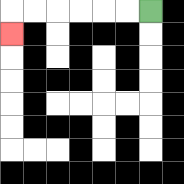{'start': '[6, 0]', 'end': '[0, 1]', 'path_directions': 'L,L,L,L,L,L,D', 'path_coordinates': '[[6, 0], [5, 0], [4, 0], [3, 0], [2, 0], [1, 0], [0, 0], [0, 1]]'}